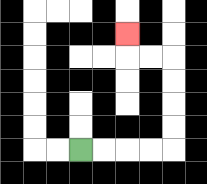{'start': '[3, 6]', 'end': '[5, 1]', 'path_directions': 'R,R,R,R,U,U,U,U,L,L,U', 'path_coordinates': '[[3, 6], [4, 6], [5, 6], [6, 6], [7, 6], [7, 5], [7, 4], [7, 3], [7, 2], [6, 2], [5, 2], [5, 1]]'}